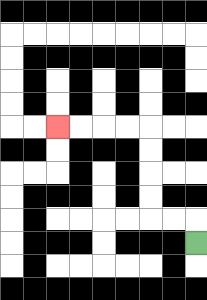{'start': '[8, 10]', 'end': '[2, 5]', 'path_directions': 'U,L,L,U,U,U,U,L,L,L,L', 'path_coordinates': '[[8, 10], [8, 9], [7, 9], [6, 9], [6, 8], [6, 7], [6, 6], [6, 5], [5, 5], [4, 5], [3, 5], [2, 5]]'}